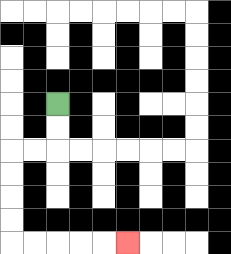{'start': '[2, 4]', 'end': '[5, 10]', 'path_directions': 'D,D,L,L,D,D,D,D,R,R,R,R,R', 'path_coordinates': '[[2, 4], [2, 5], [2, 6], [1, 6], [0, 6], [0, 7], [0, 8], [0, 9], [0, 10], [1, 10], [2, 10], [3, 10], [4, 10], [5, 10]]'}